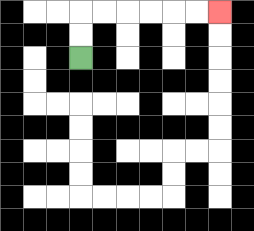{'start': '[3, 2]', 'end': '[9, 0]', 'path_directions': 'U,U,R,R,R,R,R,R', 'path_coordinates': '[[3, 2], [3, 1], [3, 0], [4, 0], [5, 0], [6, 0], [7, 0], [8, 0], [9, 0]]'}